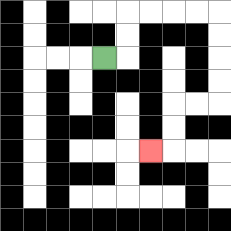{'start': '[4, 2]', 'end': '[6, 6]', 'path_directions': 'R,U,U,R,R,R,R,D,D,D,D,L,L,D,D,L', 'path_coordinates': '[[4, 2], [5, 2], [5, 1], [5, 0], [6, 0], [7, 0], [8, 0], [9, 0], [9, 1], [9, 2], [9, 3], [9, 4], [8, 4], [7, 4], [7, 5], [7, 6], [6, 6]]'}